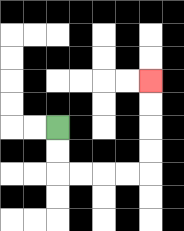{'start': '[2, 5]', 'end': '[6, 3]', 'path_directions': 'D,D,R,R,R,R,U,U,U,U', 'path_coordinates': '[[2, 5], [2, 6], [2, 7], [3, 7], [4, 7], [5, 7], [6, 7], [6, 6], [6, 5], [6, 4], [6, 3]]'}